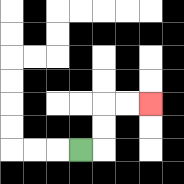{'start': '[3, 6]', 'end': '[6, 4]', 'path_directions': 'R,U,U,R,R', 'path_coordinates': '[[3, 6], [4, 6], [4, 5], [4, 4], [5, 4], [6, 4]]'}